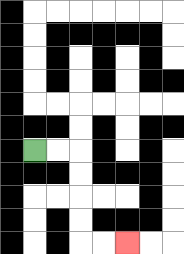{'start': '[1, 6]', 'end': '[5, 10]', 'path_directions': 'R,R,D,D,D,D,R,R', 'path_coordinates': '[[1, 6], [2, 6], [3, 6], [3, 7], [3, 8], [3, 9], [3, 10], [4, 10], [5, 10]]'}